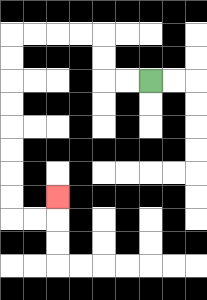{'start': '[6, 3]', 'end': '[2, 8]', 'path_directions': 'L,L,U,U,L,L,L,L,D,D,D,D,D,D,D,D,R,R,U', 'path_coordinates': '[[6, 3], [5, 3], [4, 3], [4, 2], [4, 1], [3, 1], [2, 1], [1, 1], [0, 1], [0, 2], [0, 3], [0, 4], [0, 5], [0, 6], [0, 7], [0, 8], [0, 9], [1, 9], [2, 9], [2, 8]]'}